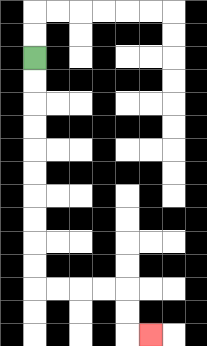{'start': '[1, 2]', 'end': '[6, 14]', 'path_directions': 'D,D,D,D,D,D,D,D,D,D,R,R,R,R,D,D,R', 'path_coordinates': '[[1, 2], [1, 3], [1, 4], [1, 5], [1, 6], [1, 7], [1, 8], [1, 9], [1, 10], [1, 11], [1, 12], [2, 12], [3, 12], [4, 12], [5, 12], [5, 13], [5, 14], [6, 14]]'}